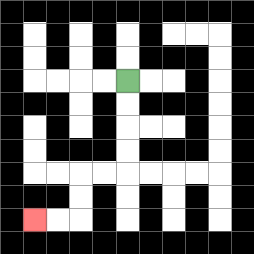{'start': '[5, 3]', 'end': '[1, 9]', 'path_directions': 'D,D,D,D,L,L,D,D,L,L', 'path_coordinates': '[[5, 3], [5, 4], [5, 5], [5, 6], [5, 7], [4, 7], [3, 7], [3, 8], [3, 9], [2, 9], [1, 9]]'}